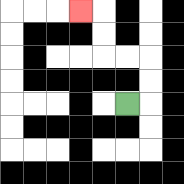{'start': '[5, 4]', 'end': '[3, 0]', 'path_directions': 'R,U,U,L,L,U,U,L', 'path_coordinates': '[[5, 4], [6, 4], [6, 3], [6, 2], [5, 2], [4, 2], [4, 1], [4, 0], [3, 0]]'}